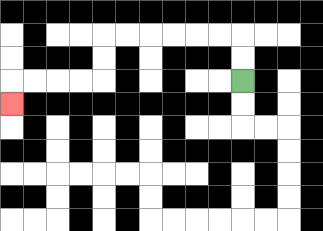{'start': '[10, 3]', 'end': '[0, 4]', 'path_directions': 'U,U,L,L,L,L,L,L,D,D,L,L,L,L,D', 'path_coordinates': '[[10, 3], [10, 2], [10, 1], [9, 1], [8, 1], [7, 1], [6, 1], [5, 1], [4, 1], [4, 2], [4, 3], [3, 3], [2, 3], [1, 3], [0, 3], [0, 4]]'}